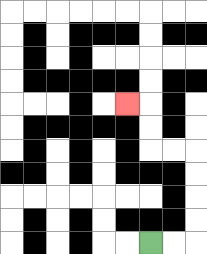{'start': '[6, 10]', 'end': '[5, 4]', 'path_directions': 'R,R,U,U,U,U,L,L,U,U,L', 'path_coordinates': '[[6, 10], [7, 10], [8, 10], [8, 9], [8, 8], [8, 7], [8, 6], [7, 6], [6, 6], [6, 5], [6, 4], [5, 4]]'}